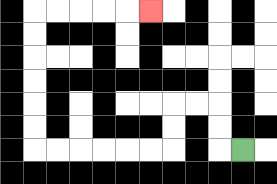{'start': '[10, 6]', 'end': '[6, 0]', 'path_directions': 'L,U,U,L,L,D,D,L,L,L,L,L,L,U,U,U,U,U,U,R,R,R,R,R', 'path_coordinates': '[[10, 6], [9, 6], [9, 5], [9, 4], [8, 4], [7, 4], [7, 5], [7, 6], [6, 6], [5, 6], [4, 6], [3, 6], [2, 6], [1, 6], [1, 5], [1, 4], [1, 3], [1, 2], [1, 1], [1, 0], [2, 0], [3, 0], [4, 0], [5, 0], [6, 0]]'}